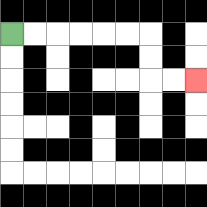{'start': '[0, 1]', 'end': '[8, 3]', 'path_directions': 'R,R,R,R,R,R,D,D,R,R', 'path_coordinates': '[[0, 1], [1, 1], [2, 1], [3, 1], [4, 1], [5, 1], [6, 1], [6, 2], [6, 3], [7, 3], [8, 3]]'}